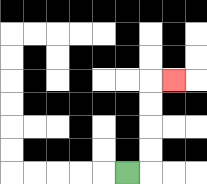{'start': '[5, 7]', 'end': '[7, 3]', 'path_directions': 'R,U,U,U,U,R', 'path_coordinates': '[[5, 7], [6, 7], [6, 6], [6, 5], [6, 4], [6, 3], [7, 3]]'}